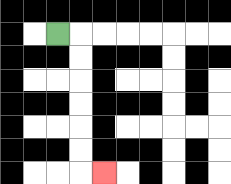{'start': '[2, 1]', 'end': '[4, 7]', 'path_directions': 'R,D,D,D,D,D,D,R', 'path_coordinates': '[[2, 1], [3, 1], [3, 2], [3, 3], [3, 4], [3, 5], [3, 6], [3, 7], [4, 7]]'}